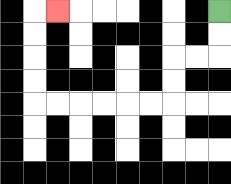{'start': '[9, 0]', 'end': '[2, 0]', 'path_directions': 'D,D,L,L,D,D,L,L,L,L,L,L,U,U,U,U,R', 'path_coordinates': '[[9, 0], [9, 1], [9, 2], [8, 2], [7, 2], [7, 3], [7, 4], [6, 4], [5, 4], [4, 4], [3, 4], [2, 4], [1, 4], [1, 3], [1, 2], [1, 1], [1, 0], [2, 0]]'}